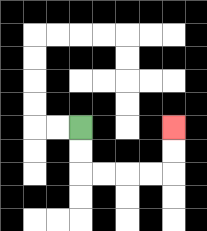{'start': '[3, 5]', 'end': '[7, 5]', 'path_directions': 'D,D,R,R,R,R,U,U', 'path_coordinates': '[[3, 5], [3, 6], [3, 7], [4, 7], [5, 7], [6, 7], [7, 7], [7, 6], [7, 5]]'}